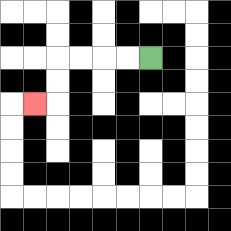{'start': '[6, 2]', 'end': '[1, 4]', 'path_directions': 'L,L,L,L,D,D,L', 'path_coordinates': '[[6, 2], [5, 2], [4, 2], [3, 2], [2, 2], [2, 3], [2, 4], [1, 4]]'}